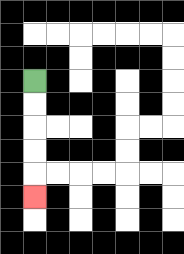{'start': '[1, 3]', 'end': '[1, 8]', 'path_directions': 'D,D,D,D,D', 'path_coordinates': '[[1, 3], [1, 4], [1, 5], [1, 6], [1, 7], [1, 8]]'}